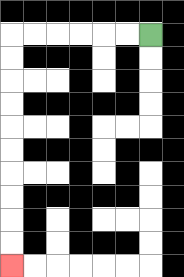{'start': '[6, 1]', 'end': '[0, 11]', 'path_directions': 'L,L,L,L,L,L,D,D,D,D,D,D,D,D,D,D', 'path_coordinates': '[[6, 1], [5, 1], [4, 1], [3, 1], [2, 1], [1, 1], [0, 1], [0, 2], [0, 3], [0, 4], [0, 5], [0, 6], [0, 7], [0, 8], [0, 9], [0, 10], [0, 11]]'}